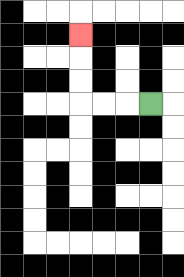{'start': '[6, 4]', 'end': '[3, 1]', 'path_directions': 'L,L,L,U,U,U', 'path_coordinates': '[[6, 4], [5, 4], [4, 4], [3, 4], [3, 3], [3, 2], [3, 1]]'}